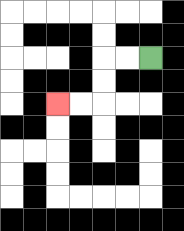{'start': '[6, 2]', 'end': '[2, 4]', 'path_directions': 'L,L,D,D,L,L', 'path_coordinates': '[[6, 2], [5, 2], [4, 2], [4, 3], [4, 4], [3, 4], [2, 4]]'}